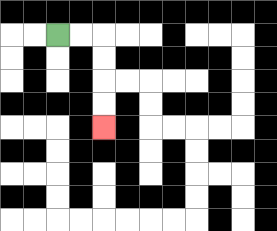{'start': '[2, 1]', 'end': '[4, 5]', 'path_directions': 'R,R,D,D,D,D', 'path_coordinates': '[[2, 1], [3, 1], [4, 1], [4, 2], [4, 3], [4, 4], [4, 5]]'}